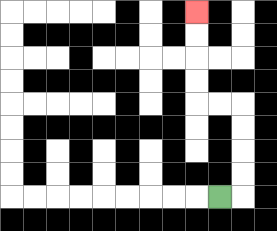{'start': '[9, 8]', 'end': '[8, 0]', 'path_directions': 'R,U,U,U,U,L,L,U,U,U,U', 'path_coordinates': '[[9, 8], [10, 8], [10, 7], [10, 6], [10, 5], [10, 4], [9, 4], [8, 4], [8, 3], [8, 2], [8, 1], [8, 0]]'}